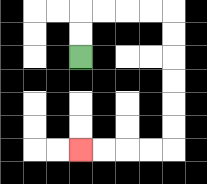{'start': '[3, 2]', 'end': '[3, 6]', 'path_directions': 'U,U,R,R,R,R,D,D,D,D,D,D,L,L,L,L', 'path_coordinates': '[[3, 2], [3, 1], [3, 0], [4, 0], [5, 0], [6, 0], [7, 0], [7, 1], [7, 2], [7, 3], [7, 4], [7, 5], [7, 6], [6, 6], [5, 6], [4, 6], [3, 6]]'}